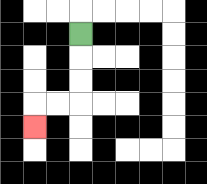{'start': '[3, 1]', 'end': '[1, 5]', 'path_directions': 'D,D,D,L,L,D', 'path_coordinates': '[[3, 1], [3, 2], [3, 3], [3, 4], [2, 4], [1, 4], [1, 5]]'}